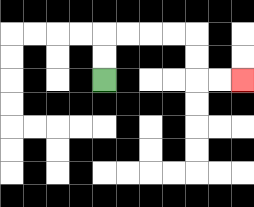{'start': '[4, 3]', 'end': '[10, 3]', 'path_directions': 'U,U,R,R,R,R,D,D,R,R', 'path_coordinates': '[[4, 3], [4, 2], [4, 1], [5, 1], [6, 1], [7, 1], [8, 1], [8, 2], [8, 3], [9, 3], [10, 3]]'}